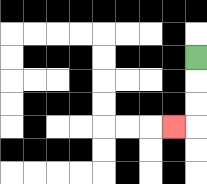{'start': '[8, 2]', 'end': '[7, 5]', 'path_directions': 'D,D,D,L', 'path_coordinates': '[[8, 2], [8, 3], [8, 4], [8, 5], [7, 5]]'}